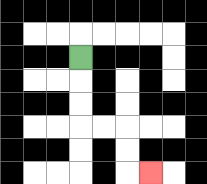{'start': '[3, 2]', 'end': '[6, 7]', 'path_directions': 'D,D,D,R,R,D,D,R', 'path_coordinates': '[[3, 2], [3, 3], [3, 4], [3, 5], [4, 5], [5, 5], [5, 6], [5, 7], [6, 7]]'}